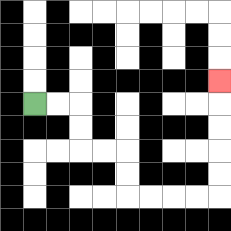{'start': '[1, 4]', 'end': '[9, 3]', 'path_directions': 'R,R,D,D,R,R,D,D,R,R,R,R,U,U,U,U,U', 'path_coordinates': '[[1, 4], [2, 4], [3, 4], [3, 5], [3, 6], [4, 6], [5, 6], [5, 7], [5, 8], [6, 8], [7, 8], [8, 8], [9, 8], [9, 7], [9, 6], [9, 5], [9, 4], [9, 3]]'}